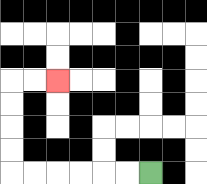{'start': '[6, 7]', 'end': '[2, 3]', 'path_directions': 'L,L,L,L,L,L,U,U,U,U,R,R', 'path_coordinates': '[[6, 7], [5, 7], [4, 7], [3, 7], [2, 7], [1, 7], [0, 7], [0, 6], [0, 5], [0, 4], [0, 3], [1, 3], [2, 3]]'}